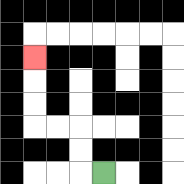{'start': '[4, 7]', 'end': '[1, 2]', 'path_directions': 'L,U,U,L,L,U,U,U', 'path_coordinates': '[[4, 7], [3, 7], [3, 6], [3, 5], [2, 5], [1, 5], [1, 4], [1, 3], [1, 2]]'}